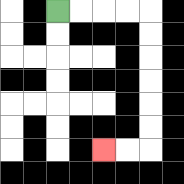{'start': '[2, 0]', 'end': '[4, 6]', 'path_directions': 'R,R,R,R,D,D,D,D,D,D,L,L', 'path_coordinates': '[[2, 0], [3, 0], [4, 0], [5, 0], [6, 0], [6, 1], [6, 2], [6, 3], [6, 4], [6, 5], [6, 6], [5, 6], [4, 6]]'}